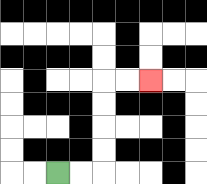{'start': '[2, 7]', 'end': '[6, 3]', 'path_directions': 'R,R,U,U,U,U,R,R', 'path_coordinates': '[[2, 7], [3, 7], [4, 7], [4, 6], [4, 5], [4, 4], [4, 3], [5, 3], [6, 3]]'}